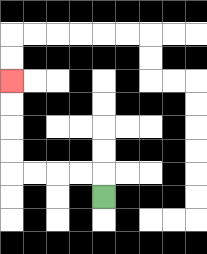{'start': '[4, 8]', 'end': '[0, 3]', 'path_directions': 'U,L,L,L,L,U,U,U,U', 'path_coordinates': '[[4, 8], [4, 7], [3, 7], [2, 7], [1, 7], [0, 7], [0, 6], [0, 5], [0, 4], [0, 3]]'}